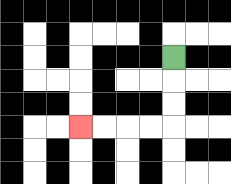{'start': '[7, 2]', 'end': '[3, 5]', 'path_directions': 'D,D,D,L,L,L,L', 'path_coordinates': '[[7, 2], [7, 3], [7, 4], [7, 5], [6, 5], [5, 5], [4, 5], [3, 5]]'}